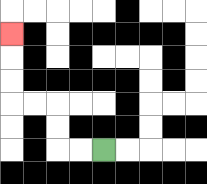{'start': '[4, 6]', 'end': '[0, 1]', 'path_directions': 'L,L,U,U,L,L,U,U,U', 'path_coordinates': '[[4, 6], [3, 6], [2, 6], [2, 5], [2, 4], [1, 4], [0, 4], [0, 3], [0, 2], [0, 1]]'}